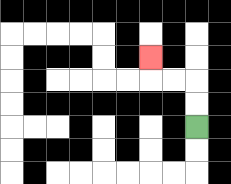{'start': '[8, 5]', 'end': '[6, 2]', 'path_directions': 'U,U,L,L,U', 'path_coordinates': '[[8, 5], [8, 4], [8, 3], [7, 3], [6, 3], [6, 2]]'}